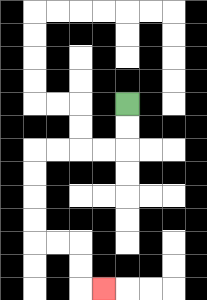{'start': '[5, 4]', 'end': '[4, 12]', 'path_directions': 'D,D,L,L,L,L,D,D,D,D,R,R,D,D,R', 'path_coordinates': '[[5, 4], [5, 5], [5, 6], [4, 6], [3, 6], [2, 6], [1, 6], [1, 7], [1, 8], [1, 9], [1, 10], [2, 10], [3, 10], [3, 11], [3, 12], [4, 12]]'}